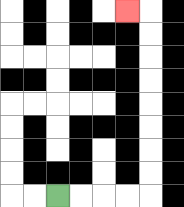{'start': '[2, 8]', 'end': '[5, 0]', 'path_directions': 'R,R,R,R,U,U,U,U,U,U,U,U,L', 'path_coordinates': '[[2, 8], [3, 8], [4, 8], [5, 8], [6, 8], [6, 7], [6, 6], [6, 5], [6, 4], [6, 3], [6, 2], [6, 1], [6, 0], [5, 0]]'}